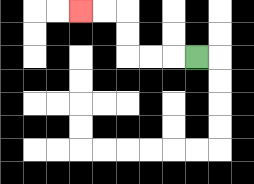{'start': '[8, 2]', 'end': '[3, 0]', 'path_directions': 'L,L,L,U,U,L,L', 'path_coordinates': '[[8, 2], [7, 2], [6, 2], [5, 2], [5, 1], [5, 0], [4, 0], [3, 0]]'}